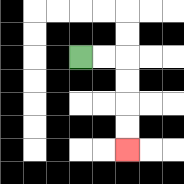{'start': '[3, 2]', 'end': '[5, 6]', 'path_directions': 'R,R,D,D,D,D', 'path_coordinates': '[[3, 2], [4, 2], [5, 2], [5, 3], [5, 4], [5, 5], [5, 6]]'}